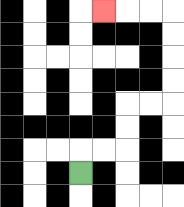{'start': '[3, 7]', 'end': '[4, 0]', 'path_directions': 'U,R,R,U,U,R,R,U,U,U,U,L,L,L', 'path_coordinates': '[[3, 7], [3, 6], [4, 6], [5, 6], [5, 5], [5, 4], [6, 4], [7, 4], [7, 3], [7, 2], [7, 1], [7, 0], [6, 0], [5, 0], [4, 0]]'}